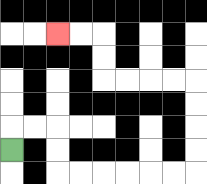{'start': '[0, 6]', 'end': '[2, 1]', 'path_directions': 'U,R,R,D,D,R,R,R,R,R,R,U,U,U,U,L,L,L,L,U,U,L,L', 'path_coordinates': '[[0, 6], [0, 5], [1, 5], [2, 5], [2, 6], [2, 7], [3, 7], [4, 7], [5, 7], [6, 7], [7, 7], [8, 7], [8, 6], [8, 5], [8, 4], [8, 3], [7, 3], [6, 3], [5, 3], [4, 3], [4, 2], [4, 1], [3, 1], [2, 1]]'}